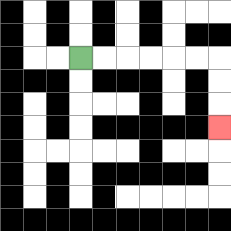{'start': '[3, 2]', 'end': '[9, 5]', 'path_directions': 'R,R,R,R,R,R,D,D,D', 'path_coordinates': '[[3, 2], [4, 2], [5, 2], [6, 2], [7, 2], [8, 2], [9, 2], [9, 3], [9, 4], [9, 5]]'}